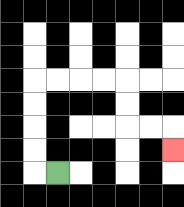{'start': '[2, 7]', 'end': '[7, 6]', 'path_directions': 'L,U,U,U,U,R,R,R,R,D,D,R,R,D', 'path_coordinates': '[[2, 7], [1, 7], [1, 6], [1, 5], [1, 4], [1, 3], [2, 3], [3, 3], [4, 3], [5, 3], [5, 4], [5, 5], [6, 5], [7, 5], [7, 6]]'}